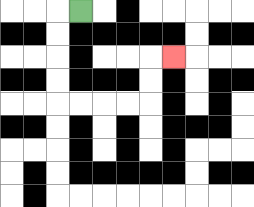{'start': '[3, 0]', 'end': '[7, 2]', 'path_directions': 'L,D,D,D,D,R,R,R,R,U,U,R', 'path_coordinates': '[[3, 0], [2, 0], [2, 1], [2, 2], [2, 3], [2, 4], [3, 4], [4, 4], [5, 4], [6, 4], [6, 3], [6, 2], [7, 2]]'}